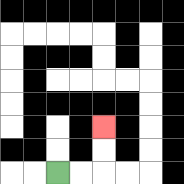{'start': '[2, 7]', 'end': '[4, 5]', 'path_directions': 'R,R,U,U', 'path_coordinates': '[[2, 7], [3, 7], [4, 7], [4, 6], [4, 5]]'}